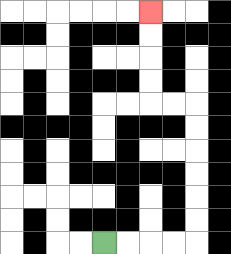{'start': '[4, 10]', 'end': '[6, 0]', 'path_directions': 'R,R,R,R,U,U,U,U,U,U,L,L,U,U,U,U', 'path_coordinates': '[[4, 10], [5, 10], [6, 10], [7, 10], [8, 10], [8, 9], [8, 8], [8, 7], [8, 6], [8, 5], [8, 4], [7, 4], [6, 4], [6, 3], [6, 2], [6, 1], [6, 0]]'}